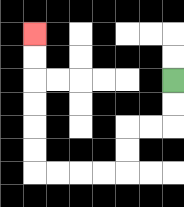{'start': '[7, 3]', 'end': '[1, 1]', 'path_directions': 'D,D,L,L,D,D,L,L,L,L,U,U,U,U,U,U', 'path_coordinates': '[[7, 3], [7, 4], [7, 5], [6, 5], [5, 5], [5, 6], [5, 7], [4, 7], [3, 7], [2, 7], [1, 7], [1, 6], [1, 5], [1, 4], [1, 3], [1, 2], [1, 1]]'}